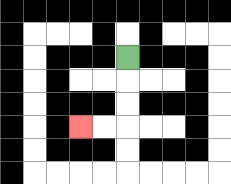{'start': '[5, 2]', 'end': '[3, 5]', 'path_directions': 'D,D,D,L,L', 'path_coordinates': '[[5, 2], [5, 3], [5, 4], [5, 5], [4, 5], [3, 5]]'}